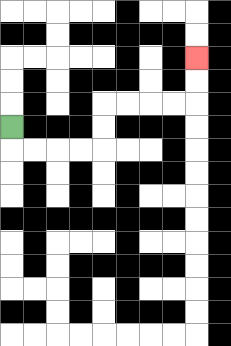{'start': '[0, 5]', 'end': '[8, 2]', 'path_directions': 'D,R,R,R,R,U,U,R,R,R,R,U,U', 'path_coordinates': '[[0, 5], [0, 6], [1, 6], [2, 6], [3, 6], [4, 6], [4, 5], [4, 4], [5, 4], [6, 4], [7, 4], [8, 4], [8, 3], [8, 2]]'}